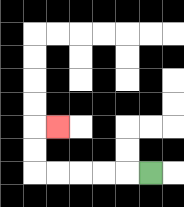{'start': '[6, 7]', 'end': '[2, 5]', 'path_directions': 'L,L,L,L,L,U,U,R', 'path_coordinates': '[[6, 7], [5, 7], [4, 7], [3, 7], [2, 7], [1, 7], [1, 6], [1, 5], [2, 5]]'}